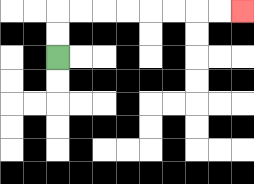{'start': '[2, 2]', 'end': '[10, 0]', 'path_directions': 'U,U,R,R,R,R,R,R,R,R', 'path_coordinates': '[[2, 2], [2, 1], [2, 0], [3, 0], [4, 0], [5, 0], [6, 0], [7, 0], [8, 0], [9, 0], [10, 0]]'}